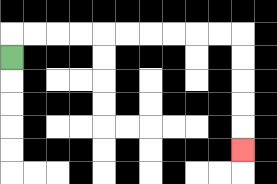{'start': '[0, 2]', 'end': '[10, 6]', 'path_directions': 'U,R,R,R,R,R,R,R,R,R,R,D,D,D,D,D', 'path_coordinates': '[[0, 2], [0, 1], [1, 1], [2, 1], [3, 1], [4, 1], [5, 1], [6, 1], [7, 1], [8, 1], [9, 1], [10, 1], [10, 2], [10, 3], [10, 4], [10, 5], [10, 6]]'}